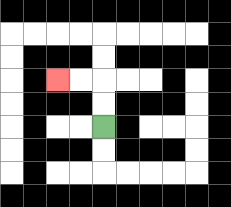{'start': '[4, 5]', 'end': '[2, 3]', 'path_directions': 'U,U,L,L', 'path_coordinates': '[[4, 5], [4, 4], [4, 3], [3, 3], [2, 3]]'}